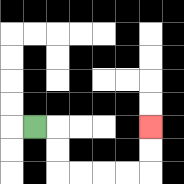{'start': '[1, 5]', 'end': '[6, 5]', 'path_directions': 'R,D,D,R,R,R,R,U,U', 'path_coordinates': '[[1, 5], [2, 5], [2, 6], [2, 7], [3, 7], [4, 7], [5, 7], [6, 7], [6, 6], [6, 5]]'}